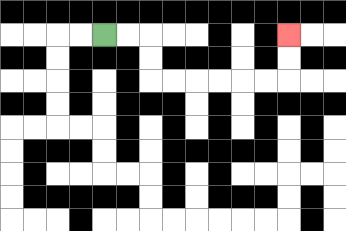{'start': '[4, 1]', 'end': '[12, 1]', 'path_directions': 'R,R,D,D,R,R,R,R,R,R,U,U', 'path_coordinates': '[[4, 1], [5, 1], [6, 1], [6, 2], [6, 3], [7, 3], [8, 3], [9, 3], [10, 3], [11, 3], [12, 3], [12, 2], [12, 1]]'}